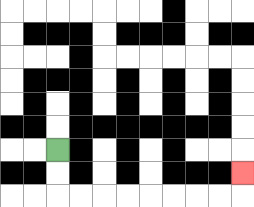{'start': '[2, 6]', 'end': '[10, 7]', 'path_directions': 'D,D,R,R,R,R,R,R,R,R,U', 'path_coordinates': '[[2, 6], [2, 7], [2, 8], [3, 8], [4, 8], [5, 8], [6, 8], [7, 8], [8, 8], [9, 8], [10, 8], [10, 7]]'}